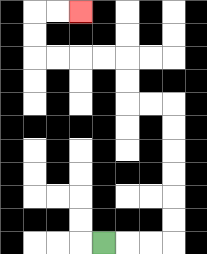{'start': '[4, 10]', 'end': '[3, 0]', 'path_directions': 'R,R,R,U,U,U,U,U,U,L,L,U,U,L,L,L,L,U,U,R,R', 'path_coordinates': '[[4, 10], [5, 10], [6, 10], [7, 10], [7, 9], [7, 8], [7, 7], [7, 6], [7, 5], [7, 4], [6, 4], [5, 4], [5, 3], [5, 2], [4, 2], [3, 2], [2, 2], [1, 2], [1, 1], [1, 0], [2, 0], [3, 0]]'}